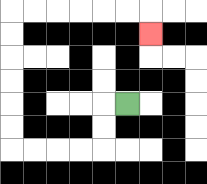{'start': '[5, 4]', 'end': '[6, 1]', 'path_directions': 'L,D,D,L,L,L,L,U,U,U,U,U,U,R,R,R,R,R,R,D', 'path_coordinates': '[[5, 4], [4, 4], [4, 5], [4, 6], [3, 6], [2, 6], [1, 6], [0, 6], [0, 5], [0, 4], [0, 3], [0, 2], [0, 1], [0, 0], [1, 0], [2, 0], [3, 0], [4, 0], [5, 0], [6, 0], [6, 1]]'}